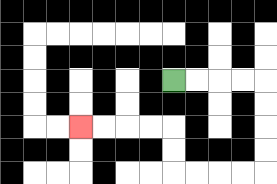{'start': '[7, 3]', 'end': '[3, 5]', 'path_directions': 'R,R,R,R,D,D,D,D,L,L,L,L,U,U,L,L,L,L', 'path_coordinates': '[[7, 3], [8, 3], [9, 3], [10, 3], [11, 3], [11, 4], [11, 5], [11, 6], [11, 7], [10, 7], [9, 7], [8, 7], [7, 7], [7, 6], [7, 5], [6, 5], [5, 5], [4, 5], [3, 5]]'}